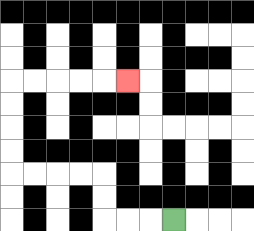{'start': '[7, 9]', 'end': '[5, 3]', 'path_directions': 'L,L,L,U,U,L,L,L,L,U,U,U,U,R,R,R,R,R', 'path_coordinates': '[[7, 9], [6, 9], [5, 9], [4, 9], [4, 8], [4, 7], [3, 7], [2, 7], [1, 7], [0, 7], [0, 6], [0, 5], [0, 4], [0, 3], [1, 3], [2, 3], [3, 3], [4, 3], [5, 3]]'}